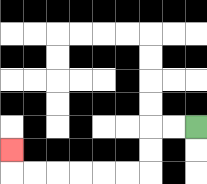{'start': '[8, 5]', 'end': '[0, 6]', 'path_directions': 'L,L,D,D,L,L,L,L,L,L,U', 'path_coordinates': '[[8, 5], [7, 5], [6, 5], [6, 6], [6, 7], [5, 7], [4, 7], [3, 7], [2, 7], [1, 7], [0, 7], [0, 6]]'}